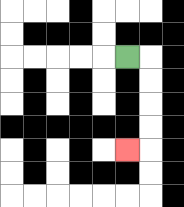{'start': '[5, 2]', 'end': '[5, 6]', 'path_directions': 'R,D,D,D,D,L', 'path_coordinates': '[[5, 2], [6, 2], [6, 3], [6, 4], [6, 5], [6, 6], [5, 6]]'}